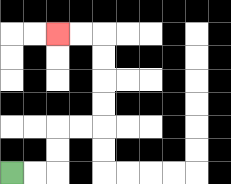{'start': '[0, 7]', 'end': '[2, 1]', 'path_directions': 'R,R,U,U,R,R,U,U,U,U,L,L', 'path_coordinates': '[[0, 7], [1, 7], [2, 7], [2, 6], [2, 5], [3, 5], [4, 5], [4, 4], [4, 3], [4, 2], [4, 1], [3, 1], [2, 1]]'}